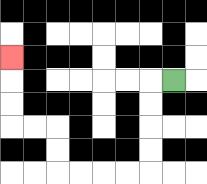{'start': '[7, 3]', 'end': '[0, 2]', 'path_directions': 'L,D,D,D,D,L,L,L,L,U,U,L,L,U,U,U', 'path_coordinates': '[[7, 3], [6, 3], [6, 4], [6, 5], [6, 6], [6, 7], [5, 7], [4, 7], [3, 7], [2, 7], [2, 6], [2, 5], [1, 5], [0, 5], [0, 4], [0, 3], [0, 2]]'}